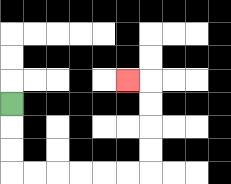{'start': '[0, 4]', 'end': '[5, 3]', 'path_directions': 'D,D,D,R,R,R,R,R,R,U,U,U,U,L', 'path_coordinates': '[[0, 4], [0, 5], [0, 6], [0, 7], [1, 7], [2, 7], [3, 7], [4, 7], [5, 7], [6, 7], [6, 6], [6, 5], [6, 4], [6, 3], [5, 3]]'}